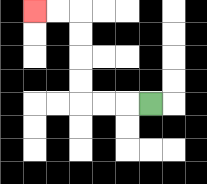{'start': '[6, 4]', 'end': '[1, 0]', 'path_directions': 'L,L,L,U,U,U,U,L,L', 'path_coordinates': '[[6, 4], [5, 4], [4, 4], [3, 4], [3, 3], [3, 2], [3, 1], [3, 0], [2, 0], [1, 0]]'}